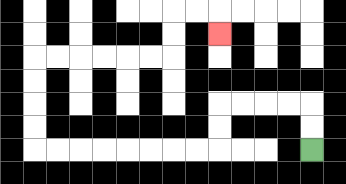{'start': '[13, 6]', 'end': '[9, 1]', 'path_directions': 'U,U,L,L,L,L,D,D,L,L,L,L,L,L,L,L,U,U,U,U,R,R,R,R,R,R,U,U,R,R,D', 'path_coordinates': '[[13, 6], [13, 5], [13, 4], [12, 4], [11, 4], [10, 4], [9, 4], [9, 5], [9, 6], [8, 6], [7, 6], [6, 6], [5, 6], [4, 6], [3, 6], [2, 6], [1, 6], [1, 5], [1, 4], [1, 3], [1, 2], [2, 2], [3, 2], [4, 2], [5, 2], [6, 2], [7, 2], [7, 1], [7, 0], [8, 0], [9, 0], [9, 1]]'}